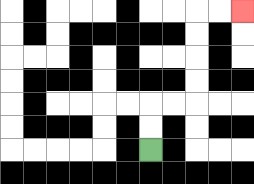{'start': '[6, 6]', 'end': '[10, 0]', 'path_directions': 'U,U,R,R,U,U,U,U,R,R', 'path_coordinates': '[[6, 6], [6, 5], [6, 4], [7, 4], [8, 4], [8, 3], [8, 2], [8, 1], [8, 0], [9, 0], [10, 0]]'}